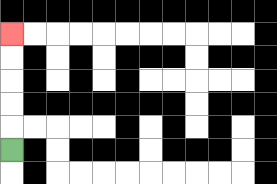{'start': '[0, 6]', 'end': '[0, 1]', 'path_directions': 'U,U,U,U,U', 'path_coordinates': '[[0, 6], [0, 5], [0, 4], [0, 3], [0, 2], [0, 1]]'}